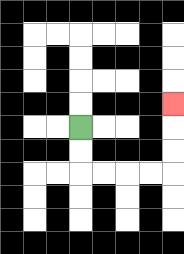{'start': '[3, 5]', 'end': '[7, 4]', 'path_directions': 'D,D,R,R,R,R,U,U,U', 'path_coordinates': '[[3, 5], [3, 6], [3, 7], [4, 7], [5, 7], [6, 7], [7, 7], [7, 6], [7, 5], [7, 4]]'}